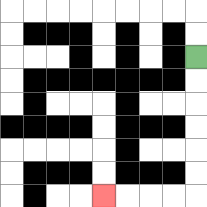{'start': '[8, 2]', 'end': '[4, 8]', 'path_directions': 'D,D,D,D,D,D,L,L,L,L', 'path_coordinates': '[[8, 2], [8, 3], [8, 4], [8, 5], [8, 6], [8, 7], [8, 8], [7, 8], [6, 8], [5, 8], [4, 8]]'}